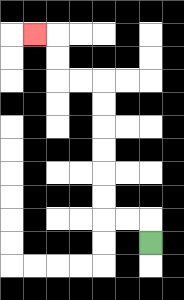{'start': '[6, 10]', 'end': '[1, 1]', 'path_directions': 'U,L,L,U,U,U,U,U,U,L,L,U,U,L', 'path_coordinates': '[[6, 10], [6, 9], [5, 9], [4, 9], [4, 8], [4, 7], [4, 6], [4, 5], [4, 4], [4, 3], [3, 3], [2, 3], [2, 2], [2, 1], [1, 1]]'}